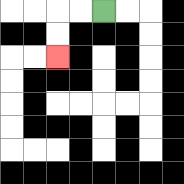{'start': '[4, 0]', 'end': '[2, 2]', 'path_directions': 'L,L,D,D', 'path_coordinates': '[[4, 0], [3, 0], [2, 0], [2, 1], [2, 2]]'}